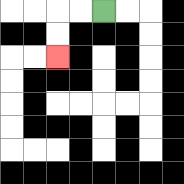{'start': '[4, 0]', 'end': '[2, 2]', 'path_directions': 'L,L,D,D', 'path_coordinates': '[[4, 0], [3, 0], [2, 0], [2, 1], [2, 2]]'}